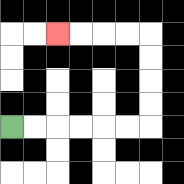{'start': '[0, 5]', 'end': '[2, 1]', 'path_directions': 'R,R,R,R,R,R,U,U,U,U,L,L,L,L', 'path_coordinates': '[[0, 5], [1, 5], [2, 5], [3, 5], [4, 5], [5, 5], [6, 5], [6, 4], [6, 3], [6, 2], [6, 1], [5, 1], [4, 1], [3, 1], [2, 1]]'}